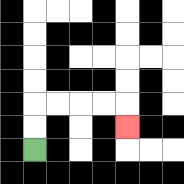{'start': '[1, 6]', 'end': '[5, 5]', 'path_directions': 'U,U,R,R,R,R,D', 'path_coordinates': '[[1, 6], [1, 5], [1, 4], [2, 4], [3, 4], [4, 4], [5, 4], [5, 5]]'}